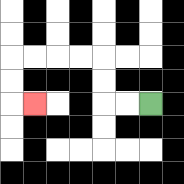{'start': '[6, 4]', 'end': '[1, 4]', 'path_directions': 'L,L,U,U,L,L,L,L,D,D,R', 'path_coordinates': '[[6, 4], [5, 4], [4, 4], [4, 3], [4, 2], [3, 2], [2, 2], [1, 2], [0, 2], [0, 3], [0, 4], [1, 4]]'}